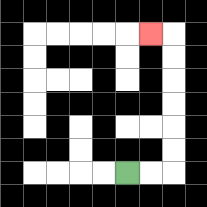{'start': '[5, 7]', 'end': '[6, 1]', 'path_directions': 'R,R,U,U,U,U,U,U,L', 'path_coordinates': '[[5, 7], [6, 7], [7, 7], [7, 6], [7, 5], [7, 4], [7, 3], [7, 2], [7, 1], [6, 1]]'}